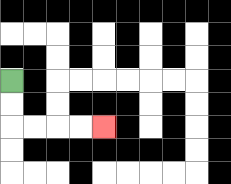{'start': '[0, 3]', 'end': '[4, 5]', 'path_directions': 'D,D,R,R,R,R', 'path_coordinates': '[[0, 3], [0, 4], [0, 5], [1, 5], [2, 5], [3, 5], [4, 5]]'}